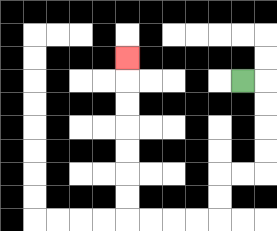{'start': '[10, 3]', 'end': '[5, 2]', 'path_directions': 'R,D,D,D,D,L,L,D,D,L,L,L,L,U,U,U,U,U,U,U', 'path_coordinates': '[[10, 3], [11, 3], [11, 4], [11, 5], [11, 6], [11, 7], [10, 7], [9, 7], [9, 8], [9, 9], [8, 9], [7, 9], [6, 9], [5, 9], [5, 8], [5, 7], [5, 6], [5, 5], [5, 4], [5, 3], [5, 2]]'}